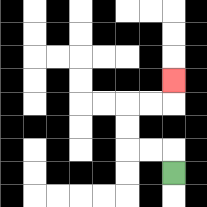{'start': '[7, 7]', 'end': '[7, 3]', 'path_directions': 'U,L,L,U,U,R,R,U', 'path_coordinates': '[[7, 7], [7, 6], [6, 6], [5, 6], [5, 5], [5, 4], [6, 4], [7, 4], [7, 3]]'}